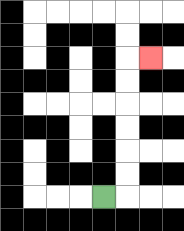{'start': '[4, 8]', 'end': '[6, 2]', 'path_directions': 'R,U,U,U,U,U,U,R', 'path_coordinates': '[[4, 8], [5, 8], [5, 7], [5, 6], [5, 5], [5, 4], [5, 3], [5, 2], [6, 2]]'}